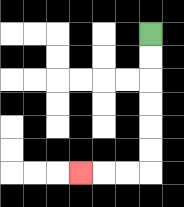{'start': '[6, 1]', 'end': '[3, 7]', 'path_directions': 'D,D,D,D,D,D,L,L,L', 'path_coordinates': '[[6, 1], [6, 2], [6, 3], [6, 4], [6, 5], [6, 6], [6, 7], [5, 7], [4, 7], [3, 7]]'}